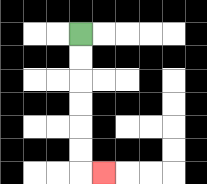{'start': '[3, 1]', 'end': '[4, 7]', 'path_directions': 'D,D,D,D,D,D,R', 'path_coordinates': '[[3, 1], [3, 2], [3, 3], [3, 4], [3, 5], [3, 6], [3, 7], [4, 7]]'}